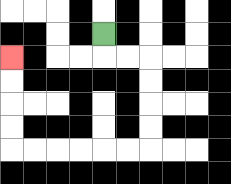{'start': '[4, 1]', 'end': '[0, 2]', 'path_directions': 'D,R,R,D,D,D,D,L,L,L,L,L,L,U,U,U,U', 'path_coordinates': '[[4, 1], [4, 2], [5, 2], [6, 2], [6, 3], [6, 4], [6, 5], [6, 6], [5, 6], [4, 6], [3, 6], [2, 6], [1, 6], [0, 6], [0, 5], [0, 4], [0, 3], [0, 2]]'}